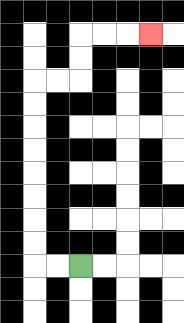{'start': '[3, 11]', 'end': '[6, 1]', 'path_directions': 'L,L,U,U,U,U,U,U,U,U,R,R,U,U,R,R,R', 'path_coordinates': '[[3, 11], [2, 11], [1, 11], [1, 10], [1, 9], [1, 8], [1, 7], [1, 6], [1, 5], [1, 4], [1, 3], [2, 3], [3, 3], [3, 2], [3, 1], [4, 1], [5, 1], [6, 1]]'}